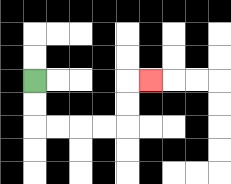{'start': '[1, 3]', 'end': '[6, 3]', 'path_directions': 'D,D,R,R,R,R,U,U,R', 'path_coordinates': '[[1, 3], [1, 4], [1, 5], [2, 5], [3, 5], [4, 5], [5, 5], [5, 4], [5, 3], [6, 3]]'}